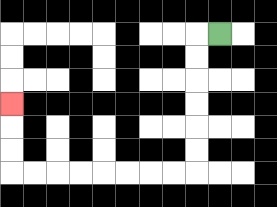{'start': '[9, 1]', 'end': '[0, 4]', 'path_directions': 'L,D,D,D,D,D,D,L,L,L,L,L,L,L,L,U,U,U', 'path_coordinates': '[[9, 1], [8, 1], [8, 2], [8, 3], [8, 4], [8, 5], [8, 6], [8, 7], [7, 7], [6, 7], [5, 7], [4, 7], [3, 7], [2, 7], [1, 7], [0, 7], [0, 6], [0, 5], [0, 4]]'}